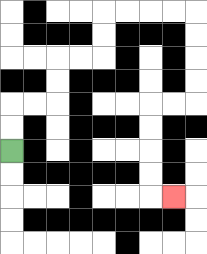{'start': '[0, 6]', 'end': '[7, 8]', 'path_directions': 'U,U,R,R,U,U,R,R,U,U,R,R,R,R,D,D,D,D,L,L,D,D,D,D,R', 'path_coordinates': '[[0, 6], [0, 5], [0, 4], [1, 4], [2, 4], [2, 3], [2, 2], [3, 2], [4, 2], [4, 1], [4, 0], [5, 0], [6, 0], [7, 0], [8, 0], [8, 1], [8, 2], [8, 3], [8, 4], [7, 4], [6, 4], [6, 5], [6, 6], [6, 7], [6, 8], [7, 8]]'}